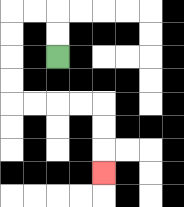{'start': '[2, 2]', 'end': '[4, 7]', 'path_directions': 'U,U,L,L,D,D,D,D,R,R,R,R,D,D,D', 'path_coordinates': '[[2, 2], [2, 1], [2, 0], [1, 0], [0, 0], [0, 1], [0, 2], [0, 3], [0, 4], [1, 4], [2, 4], [3, 4], [4, 4], [4, 5], [4, 6], [4, 7]]'}